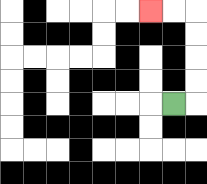{'start': '[7, 4]', 'end': '[6, 0]', 'path_directions': 'R,U,U,U,U,L,L', 'path_coordinates': '[[7, 4], [8, 4], [8, 3], [8, 2], [8, 1], [8, 0], [7, 0], [6, 0]]'}